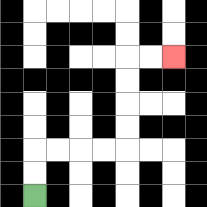{'start': '[1, 8]', 'end': '[7, 2]', 'path_directions': 'U,U,R,R,R,R,U,U,U,U,R,R', 'path_coordinates': '[[1, 8], [1, 7], [1, 6], [2, 6], [3, 6], [4, 6], [5, 6], [5, 5], [5, 4], [5, 3], [5, 2], [6, 2], [7, 2]]'}